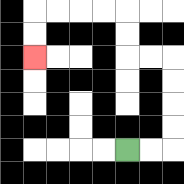{'start': '[5, 6]', 'end': '[1, 2]', 'path_directions': 'R,R,U,U,U,U,L,L,U,U,L,L,L,L,D,D', 'path_coordinates': '[[5, 6], [6, 6], [7, 6], [7, 5], [7, 4], [7, 3], [7, 2], [6, 2], [5, 2], [5, 1], [5, 0], [4, 0], [3, 0], [2, 0], [1, 0], [1, 1], [1, 2]]'}